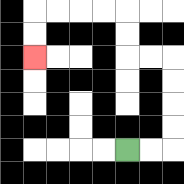{'start': '[5, 6]', 'end': '[1, 2]', 'path_directions': 'R,R,U,U,U,U,L,L,U,U,L,L,L,L,D,D', 'path_coordinates': '[[5, 6], [6, 6], [7, 6], [7, 5], [7, 4], [7, 3], [7, 2], [6, 2], [5, 2], [5, 1], [5, 0], [4, 0], [3, 0], [2, 0], [1, 0], [1, 1], [1, 2]]'}